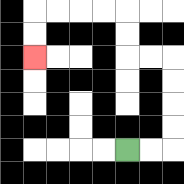{'start': '[5, 6]', 'end': '[1, 2]', 'path_directions': 'R,R,U,U,U,U,L,L,U,U,L,L,L,L,D,D', 'path_coordinates': '[[5, 6], [6, 6], [7, 6], [7, 5], [7, 4], [7, 3], [7, 2], [6, 2], [5, 2], [5, 1], [5, 0], [4, 0], [3, 0], [2, 0], [1, 0], [1, 1], [1, 2]]'}